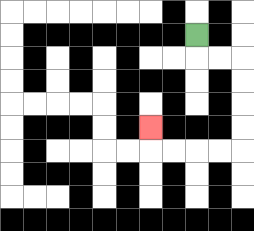{'start': '[8, 1]', 'end': '[6, 5]', 'path_directions': 'D,R,R,D,D,D,D,L,L,L,L,U', 'path_coordinates': '[[8, 1], [8, 2], [9, 2], [10, 2], [10, 3], [10, 4], [10, 5], [10, 6], [9, 6], [8, 6], [7, 6], [6, 6], [6, 5]]'}